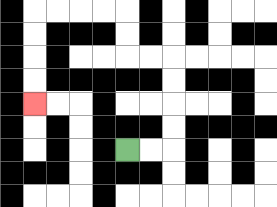{'start': '[5, 6]', 'end': '[1, 4]', 'path_directions': 'R,R,U,U,U,U,L,L,U,U,L,L,L,L,D,D,D,D', 'path_coordinates': '[[5, 6], [6, 6], [7, 6], [7, 5], [7, 4], [7, 3], [7, 2], [6, 2], [5, 2], [5, 1], [5, 0], [4, 0], [3, 0], [2, 0], [1, 0], [1, 1], [1, 2], [1, 3], [1, 4]]'}